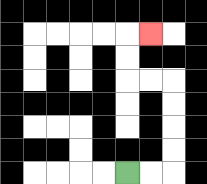{'start': '[5, 7]', 'end': '[6, 1]', 'path_directions': 'R,R,U,U,U,U,L,L,U,U,R', 'path_coordinates': '[[5, 7], [6, 7], [7, 7], [7, 6], [7, 5], [7, 4], [7, 3], [6, 3], [5, 3], [5, 2], [5, 1], [6, 1]]'}